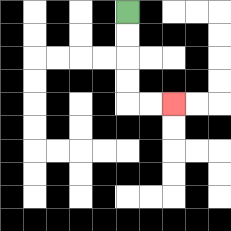{'start': '[5, 0]', 'end': '[7, 4]', 'path_directions': 'D,D,D,D,R,R', 'path_coordinates': '[[5, 0], [5, 1], [5, 2], [5, 3], [5, 4], [6, 4], [7, 4]]'}